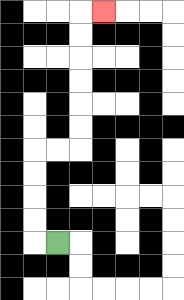{'start': '[2, 10]', 'end': '[4, 0]', 'path_directions': 'L,U,U,U,U,R,R,U,U,U,U,U,U,R', 'path_coordinates': '[[2, 10], [1, 10], [1, 9], [1, 8], [1, 7], [1, 6], [2, 6], [3, 6], [3, 5], [3, 4], [3, 3], [3, 2], [3, 1], [3, 0], [4, 0]]'}